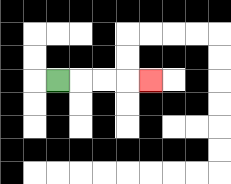{'start': '[2, 3]', 'end': '[6, 3]', 'path_directions': 'R,R,R,R', 'path_coordinates': '[[2, 3], [3, 3], [4, 3], [5, 3], [6, 3]]'}